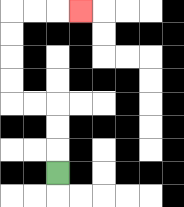{'start': '[2, 7]', 'end': '[3, 0]', 'path_directions': 'U,U,U,L,L,U,U,U,U,R,R,R', 'path_coordinates': '[[2, 7], [2, 6], [2, 5], [2, 4], [1, 4], [0, 4], [0, 3], [0, 2], [0, 1], [0, 0], [1, 0], [2, 0], [3, 0]]'}